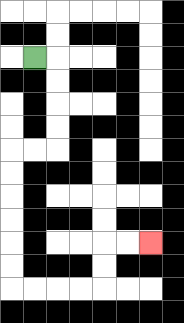{'start': '[1, 2]', 'end': '[6, 10]', 'path_directions': 'R,D,D,D,D,L,L,D,D,D,D,D,D,R,R,R,R,U,U,R,R', 'path_coordinates': '[[1, 2], [2, 2], [2, 3], [2, 4], [2, 5], [2, 6], [1, 6], [0, 6], [0, 7], [0, 8], [0, 9], [0, 10], [0, 11], [0, 12], [1, 12], [2, 12], [3, 12], [4, 12], [4, 11], [4, 10], [5, 10], [6, 10]]'}